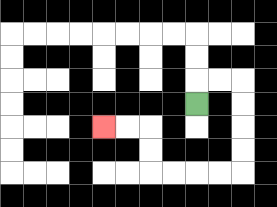{'start': '[8, 4]', 'end': '[4, 5]', 'path_directions': 'U,R,R,D,D,D,D,L,L,L,L,U,U,L,L', 'path_coordinates': '[[8, 4], [8, 3], [9, 3], [10, 3], [10, 4], [10, 5], [10, 6], [10, 7], [9, 7], [8, 7], [7, 7], [6, 7], [6, 6], [6, 5], [5, 5], [4, 5]]'}